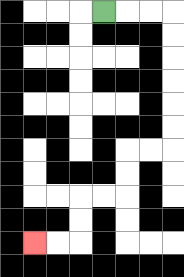{'start': '[4, 0]', 'end': '[1, 10]', 'path_directions': 'R,R,R,D,D,D,D,D,D,L,L,D,D,L,L,D,D,L,L', 'path_coordinates': '[[4, 0], [5, 0], [6, 0], [7, 0], [7, 1], [7, 2], [7, 3], [7, 4], [7, 5], [7, 6], [6, 6], [5, 6], [5, 7], [5, 8], [4, 8], [3, 8], [3, 9], [3, 10], [2, 10], [1, 10]]'}